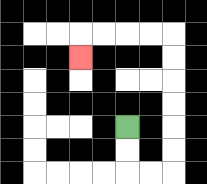{'start': '[5, 5]', 'end': '[3, 2]', 'path_directions': 'D,D,R,R,U,U,U,U,U,U,L,L,L,L,D', 'path_coordinates': '[[5, 5], [5, 6], [5, 7], [6, 7], [7, 7], [7, 6], [7, 5], [7, 4], [7, 3], [7, 2], [7, 1], [6, 1], [5, 1], [4, 1], [3, 1], [3, 2]]'}